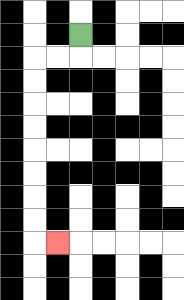{'start': '[3, 1]', 'end': '[2, 10]', 'path_directions': 'D,L,L,D,D,D,D,D,D,D,D,R', 'path_coordinates': '[[3, 1], [3, 2], [2, 2], [1, 2], [1, 3], [1, 4], [1, 5], [1, 6], [1, 7], [1, 8], [1, 9], [1, 10], [2, 10]]'}